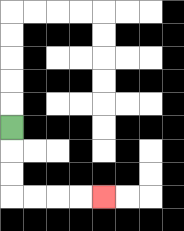{'start': '[0, 5]', 'end': '[4, 8]', 'path_directions': 'D,D,D,R,R,R,R', 'path_coordinates': '[[0, 5], [0, 6], [0, 7], [0, 8], [1, 8], [2, 8], [3, 8], [4, 8]]'}